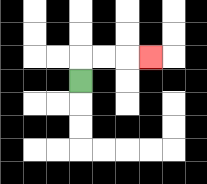{'start': '[3, 3]', 'end': '[6, 2]', 'path_directions': 'U,R,R,R', 'path_coordinates': '[[3, 3], [3, 2], [4, 2], [5, 2], [6, 2]]'}